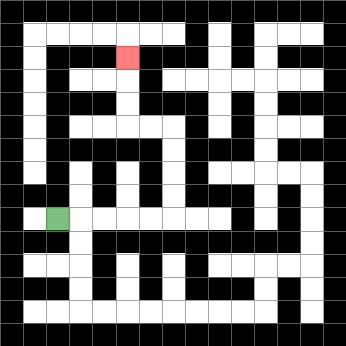{'start': '[2, 9]', 'end': '[5, 2]', 'path_directions': 'R,R,R,R,R,U,U,U,U,L,L,U,U,U', 'path_coordinates': '[[2, 9], [3, 9], [4, 9], [5, 9], [6, 9], [7, 9], [7, 8], [7, 7], [7, 6], [7, 5], [6, 5], [5, 5], [5, 4], [5, 3], [5, 2]]'}